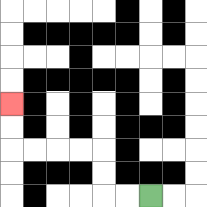{'start': '[6, 8]', 'end': '[0, 4]', 'path_directions': 'L,L,U,U,L,L,L,L,U,U', 'path_coordinates': '[[6, 8], [5, 8], [4, 8], [4, 7], [4, 6], [3, 6], [2, 6], [1, 6], [0, 6], [0, 5], [0, 4]]'}